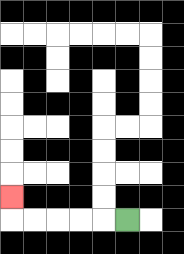{'start': '[5, 9]', 'end': '[0, 8]', 'path_directions': 'L,L,L,L,L,U', 'path_coordinates': '[[5, 9], [4, 9], [3, 9], [2, 9], [1, 9], [0, 9], [0, 8]]'}